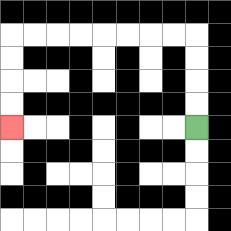{'start': '[8, 5]', 'end': '[0, 5]', 'path_directions': 'U,U,U,U,L,L,L,L,L,L,L,L,D,D,D,D', 'path_coordinates': '[[8, 5], [8, 4], [8, 3], [8, 2], [8, 1], [7, 1], [6, 1], [5, 1], [4, 1], [3, 1], [2, 1], [1, 1], [0, 1], [0, 2], [0, 3], [0, 4], [0, 5]]'}